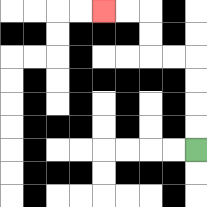{'start': '[8, 6]', 'end': '[4, 0]', 'path_directions': 'U,U,U,U,L,L,U,U,L,L', 'path_coordinates': '[[8, 6], [8, 5], [8, 4], [8, 3], [8, 2], [7, 2], [6, 2], [6, 1], [6, 0], [5, 0], [4, 0]]'}